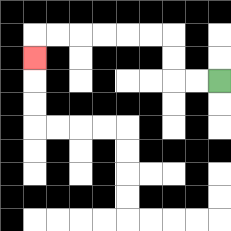{'start': '[9, 3]', 'end': '[1, 2]', 'path_directions': 'L,L,U,U,L,L,L,L,L,L,D', 'path_coordinates': '[[9, 3], [8, 3], [7, 3], [7, 2], [7, 1], [6, 1], [5, 1], [4, 1], [3, 1], [2, 1], [1, 1], [1, 2]]'}